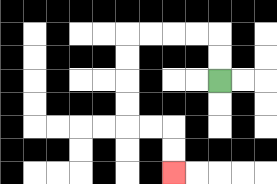{'start': '[9, 3]', 'end': '[7, 7]', 'path_directions': 'U,U,L,L,L,L,D,D,D,D,R,R,D,D', 'path_coordinates': '[[9, 3], [9, 2], [9, 1], [8, 1], [7, 1], [6, 1], [5, 1], [5, 2], [5, 3], [5, 4], [5, 5], [6, 5], [7, 5], [7, 6], [7, 7]]'}